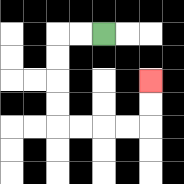{'start': '[4, 1]', 'end': '[6, 3]', 'path_directions': 'L,L,D,D,D,D,R,R,R,R,U,U', 'path_coordinates': '[[4, 1], [3, 1], [2, 1], [2, 2], [2, 3], [2, 4], [2, 5], [3, 5], [4, 5], [5, 5], [6, 5], [6, 4], [6, 3]]'}